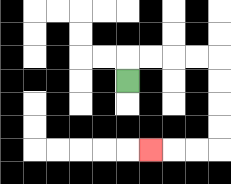{'start': '[5, 3]', 'end': '[6, 6]', 'path_directions': 'U,R,R,R,R,D,D,D,D,L,L,L', 'path_coordinates': '[[5, 3], [5, 2], [6, 2], [7, 2], [8, 2], [9, 2], [9, 3], [9, 4], [9, 5], [9, 6], [8, 6], [7, 6], [6, 6]]'}